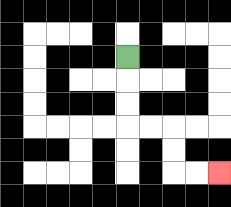{'start': '[5, 2]', 'end': '[9, 7]', 'path_directions': 'D,D,D,R,R,D,D,R,R', 'path_coordinates': '[[5, 2], [5, 3], [5, 4], [5, 5], [6, 5], [7, 5], [7, 6], [7, 7], [8, 7], [9, 7]]'}